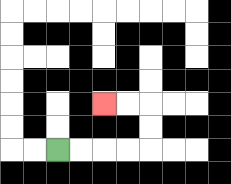{'start': '[2, 6]', 'end': '[4, 4]', 'path_directions': 'R,R,R,R,U,U,L,L', 'path_coordinates': '[[2, 6], [3, 6], [4, 6], [5, 6], [6, 6], [6, 5], [6, 4], [5, 4], [4, 4]]'}